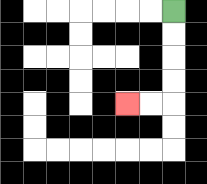{'start': '[7, 0]', 'end': '[5, 4]', 'path_directions': 'D,D,D,D,L,L', 'path_coordinates': '[[7, 0], [7, 1], [7, 2], [7, 3], [7, 4], [6, 4], [5, 4]]'}